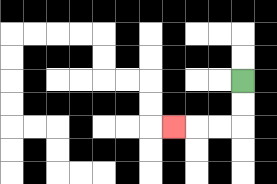{'start': '[10, 3]', 'end': '[7, 5]', 'path_directions': 'D,D,L,L,L', 'path_coordinates': '[[10, 3], [10, 4], [10, 5], [9, 5], [8, 5], [7, 5]]'}